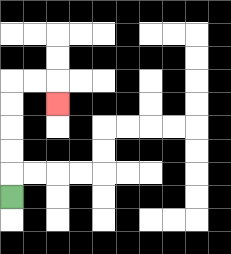{'start': '[0, 8]', 'end': '[2, 4]', 'path_directions': 'U,U,U,U,U,R,R,D', 'path_coordinates': '[[0, 8], [0, 7], [0, 6], [0, 5], [0, 4], [0, 3], [1, 3], [2, 3], [2, 4]]'}